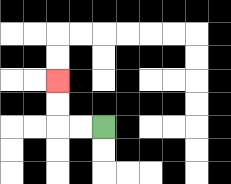{'start': '[4, 5]', 'end': '[2, 3]', 'path_directions': 'L,L,U,U', 'path_coordinates': '[[4, 5], [3, 5], [2, 5], [2, 4], [2, 3]]'}